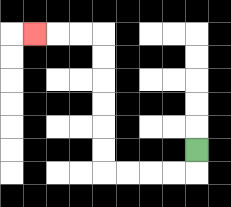{'start': '[8, 6]', 'end': '[1, 1]', 'path_directions': 'D,L,L,L,L,U,U,U,U,U,U,L,L,L', 'path_coordinates': '[[8, 6], [8, 7], [7, 7], [6, 7], [5, 7], [4, 7], [4, 6], [4, 5], [4, 4], [4, 3], [4, 2], [4, 1], [3, 1], [2, 1], [1, 1]]'}